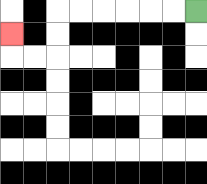{'start': '[8, 0]', 'end': '[0, 1]', 'path_directions': 'L,L,L,L,L,L,D,D,L,L,U', 'path_coordinates': '[[8, 0], [7, 0], [6, 0], [5, 0], [4, 0], [3, 0], [2, 0], [2, 1], [2, 2], [1, 2], [0, 2], [0, 1]]'}